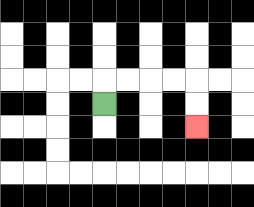{'start': '[4, 4]', 'end': '[8, 5]', 'path_directions': 'U,R,R,R,R,D,D', 'path_coordinates': '[[4, 4], [4, 3], [5, 3], [6, 3], [7, 3], [8, 3], [8, 4], [8, 5]]'}